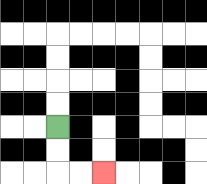{'start': '[2, 5]', 'end': '[4, 7]', 'path_directions': 'D,D,R,R', 'path_coordinates': '[[2, 5], [2, 6], [2, 7], [3, 7], [4, 7]]'}